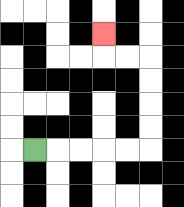{'start': '[1, 6]', 'end': '[4, 1]', 'path_directions': 'R,R,R,R,R,U,U,U,U,L,L,U', 'path_coordinates': '[[1, 6], [2, 6], [3, 6], [4, 6], [5, 6], [6, 6], [6, 5], [6, 4], [6, 3], [6, 2], [5, 2], [4, 2], [4, 1]]'}